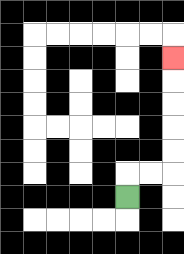{'start': '[5, 8]', 'end': '[7, 2]', 'path_directions': 'U,R,R,U,U,U,U,U', 'path_coordinates': '[[5, 8], [5, 7], [6, 7], [7, 7], [7, 6], [7, 5], [7, 4], [7, 3], [7, 2]]'}